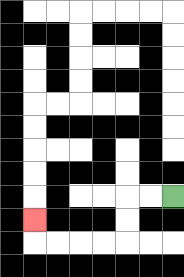{'start': '[7, 8]', 'end': '[1, 9]', 'path_directions': 'L,L,D,D,L,L,L,L,U', 'path_coordinates': '[[7, 8], [6, 8], [5, 8], [5, 9], [5, 10], [4, 10], [3, 10], [2, 10], [1, 10], [1, 9]]'}